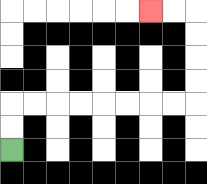{'start': '[0, 6]', 'end': '[6, 0]', 'path_directions': 'U,U,R,R,R,R,R,R,R,R,U,U,U,U,L,L', 'path_coordinates': '[[0, 6], [0, 5], [0, 4], [1, 4], [2, 4], [3, 4], [4, 4], [5, 4], [6, 4], [7, 4], [8, 4], [8, 3], [8, 2], [8, 1], [8, 0], [7, 0], [6, 0]]'}